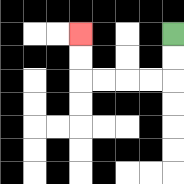{'start': '[7, 1]', 'end': '[3, 1]', 'path_directions': 'D,D,L,L,L,L,U,U', 'path_coordinates': '[[7, 1], [7, 2], [7, 3], [6, 3], [5, 3], [4, 3], [3, 3], [3, 2], [3, 1]]'}